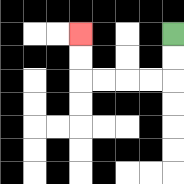{'start': '[7, 1]', 'end': '[3, 1]', 'path_directions': 'D,D,L,L,L,L,U,U', 'path_coordinates': '[[7, 1], [7, 2], [7, 3], [6, 3], [5, 3], [4, 3], [3, 3], [3, 2], [3, 1]]'}